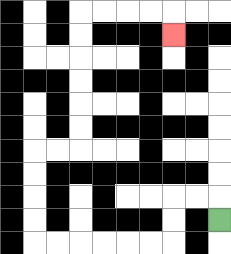{'start': '[9, 9]', 'end': '[7, 1]', 'path_directions': 'U,L,L,D,D,L,L,L,L,L,L,U,U,U,U,R,R,U,U,U,U,U,U,R,R,R,R,D', 'path_coordinates': '[[9, 9], [9, 8], [8, 8], [7, 8], [7, 9], [7, 10], [6, 10], [5, 10], [4, 10], [3, 10], [2, 10], [1, 10], [1, 9], [1, 8], [1, 7], [1, 6], [2, 6], [3, 6], [3, 5], [3, 4], [3, 3], [3, 2], [3, 1], [3, 0], [4, 0], [5, 0], [6, 0], [7, 0], [7, 1]]'}